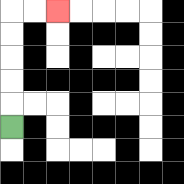{'start': '[0, 5]', 'end': '[2, 0]', 'path_directions': 'U,U,U,U,U,R,R', 'path_coordinates': '[[0, 5], [0, 4], [0, 3], [0, 2], [0, 1], [0, 0], [1, 0], [2, 0]]'}